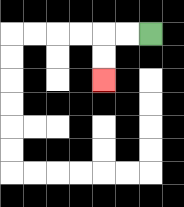{'start': '[6, 1]', 'end': '[4, 3]', 'path_directions': 'L,L,D,D', 'path_coordinates': '[[6, 1], [5, 1], [4, 1], [4, 2], [4, 3]]'}